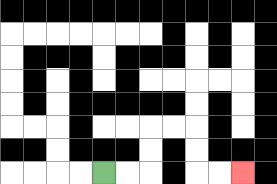{'start': '[4, 7]', 'end': '[10, 7]', 'path_directions': 'R,R,U,U,R,R,D,D,R,R', 'path_coordinates': '[[4, 7], [5, 7], [6, 7], [6, 6], [6, 5], [7, 5], [8, 5], [8, 6], [8, 7], [9, 7], [10, 7]]'}